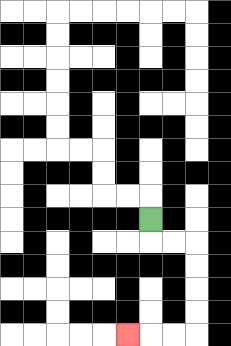{'start': '[6, 9]', 'end': '[5, 14]', 'path_directions': 'D,R,R,D,D,D,D,L,L,L', 'path_coordinates': '[[6, 9], [6, 10], [7, 10], [8, 10], [8, 11], [8, 12], [8, 13], [8, 14], [7, 14], [6, 14], [5, 14]]'}